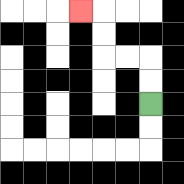{'start': '[6, 4]', 'end': '[3, 0]', 'path_directions': 'U,U,L,L,U,U,L', 'path_coordinates': '[[6, 4], [6, 3], [6, 2], [5, 2], [4, 2], [4, 1], [4, 0], [3, 0]]'}